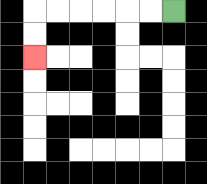{'start': '[7, 0]', 'end': '[1, 2]', 'path_directions': 'L,L,L,L,L,L,D,D', 'path_coordinates': '[[7, 0], [6, 0], [5, 0], [4, 0], [3, 0], [2, 0], [1, 0], [1, 1], [1, 2]]'}